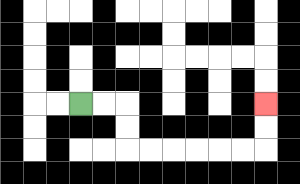{'start': '[3, 4]', 'end': '[11, 4]', 'path_directions': 'R,R,D,D,R,R,R,R,R,R,U,U', 'path_coordinates': '[[3, 4], [4, 4], [5, 4], [5, 5], [5, 6], [6, 6], [7, 6], [8, 6], [9, 6], [10, 6], [11, 6], [11, 5], [11, 4]]'}